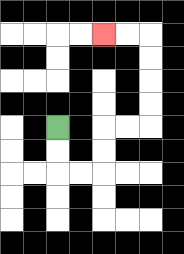{'start': '[2, 5]', 'end': '[4, 1]', 'path_directions': 'D,D,R,R,U,U,R,R,U,U,U,U,L,L', 'path_coordinates': '[[2, 5], [2, 6], [2, 7], [3, 7], [4, 7], [4, 6], [4, 5], [5, 5], [6, 5], [6, 4], [6, 3], [6, 2], [6, 1], [5, 1], [4, 1]]'}